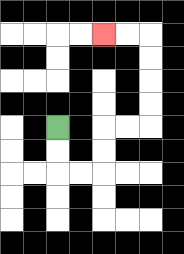{'start': '[2, 5]', 'end': '[4, 1]', 'path_directions': 'D,D,R,R,U,U,R,R,U,U,U,U,L,L', 'path_coordinates': '[[2, 5], [2, 6], [2, 7], [3, 7], [4, 7], [4, 6], [4, 5], [5, 5], [6, 5], [6, 4], [6, 3], [6, 2], [6, 1], [5, 1], [4, 1]]'}